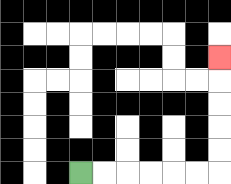{'start': '[3, 7]', 'end': '[9, 2]', 'path_directions': 'R,R,R,R,R,R,U,U,U,U,U', 'path_coordinates': '[[3, 7], [4, 7], [5, 7], [6, 7], [7, 7], [8, 7], [9, 7], [9, 6], [9, 5], [9, 4], [9, 3], [9, 2]]'}